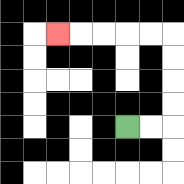{'start': '[5, 5]', 'end': '[2, 1]', 'path_directions': 'R,R,U,U,U,U,L,L,L,L,L', 'path_coordinates': '[[5, 5], [6, 5], [7, 5], [7, 4], [7, 3], [7, 2], [7, 1], [6, 1], [5, 1], [4, 1], [3, 1], [2, 1]]'}